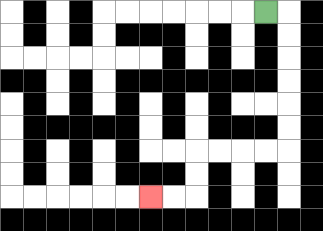{'start': '[11, 0]', 'end': '[6, 8]', 'path_directions': 'R,D,D,D,D,D,D,L,L,L,L,D,D,L,L', 'path_coordinates': '[[11, 0], [12, 0], [12, 1], [12, 2], [12, 3], [12, 4], [12, 5], [12, 6], [11, 6], [10, 6], [9, 6], [8, 6], [8, 7], [8, 8], [7, 8], [6, 8]]'}